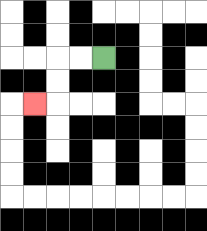{'start': '[4, 2]', 'end': '[1, 4]', 'path_directions': 'L,L,D,D,L', 'path_coordinates': '[[4, 2], [3, 2], [2, 2], [2, 3], [2, 4], [1, 4]]'}